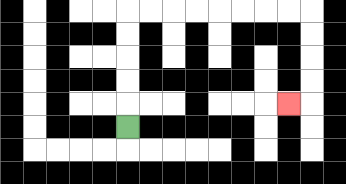{'start': '[5, 5]', 'end': '[12, 4]', 'path_directions': 'U,U,U,U,U,R,R,R,R,R,R,R,R,D,D,D,D,L', 'path_coordinates': '[[5, 5], [5, 4], [5, 3], [5, 2], [5, 1], [5, 0], [6, 0], [7, 0], [8, 0], [9, 0], [10, 0], [11, 0], [12, 0], [13, 0], [13, 1], [13, 2], [13, 3], [13, 4], [12, 4]]'}